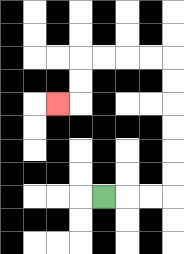{'start': '[4, 8]', 'end': '[2, 4]', 'path_directions': 'R,R,R,U,U,U,U,U,U,L,L,L,L,D,D,L', 'path_coordinates': '[[4, 8], [5, 8], [6, 8], [7, 8], [7, 7], [7, 6], [7, 5], [7, 4], [7, 3], [7, 2], [6, 2], [5, 2], [4, 2], [3, 2], [3, 3], [3, 4], [2, 4]]'}